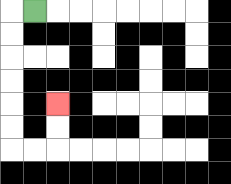{'start': '[1, 0]', 'end': '[2, 4]', 'path_directions': 'L,D,D,D,D,D,D,R,R,U,U', 'path_coordinates': '[[1, 0], [0, 0], [0, 1], [0, 2], [0, 3], [0, 4], [0, 5], [0, 6], [1, 6], [2, 6], [2, 5], [2, 4]]'}